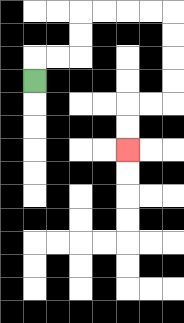{'start': '[1, 3]', 'end': '[5, 6]', 'path_directions': 'U,R,R,U,U,R,R,R,R,D,D,D,D,L,L,D,D', 'path_coordinates': '[[1, 3], [1, 2], [2, 2], [3, 2], [3, 1], [3, 0], [4, 0], [5, 0], [6, 0], [7, 0], [7, 1], [7, 2], [7, 3], [7, 4], [6, 4], [5, 4], [5, 5], [5, 6]]'}